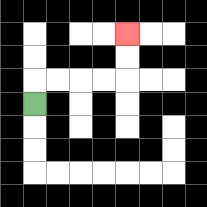{'start': '[1, 4]', 'end': '[5, 1]', 'path_directions': 'U,R,R,R,R,U,U', 'path_coordinates': '[[1, 4], [1, 3], [2, 3], [3, 3], [4, 3], [5, 3], [5, 2], [5, 1]]'}